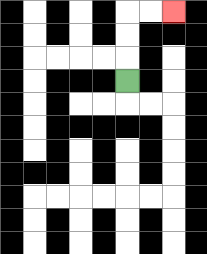{'start': '[5, 3]', 'end': '[7, 0]', 'path_directions': 'U,U,U,R,R', 'path_coordinates': '[[5, 3], [5, 2], [5, 1], [5, 0], [6, 0], [7, 0]]'}